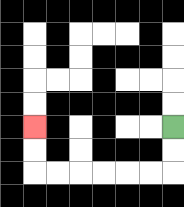{'start': '[7, 5]', 'end': '[1, 5]', 'path_directions': 'D,D,L,L,L,L,L,L,U,U', 'path_coordinates': '[[7, 5], [7, 6], [7, 7], [6, 7], [5, 7], [4, 7], [3, 7], [2, 7], [1, 7], [1, 6], [1, 5]]'}